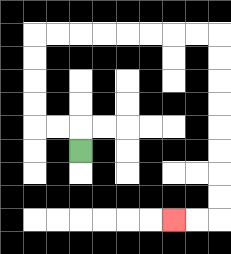{'start': '[3, 6]', 'end': '[7, 9]', 'path_directions': 'U,L,L,U,U,U,U,R,R,R,R,R,R,R,R,D,D,D,D,D,D,D,D,L,L', 'path_coordinates': '[[3, 6], [3, 5], [2, 5], [1, 5], [1, 4], [1, 3], [1, 2], [1, 1], [2, 1], [3, 1], [4, 1], [5, 1], [6, 1], [7, 1], [8, 1], [9, 1], [9, 2], [9, 3], [9, 4], [9, 5], [9, 6], [9, 7], [9, 8], [9, 9], [8, 9], [7, 9]]'}